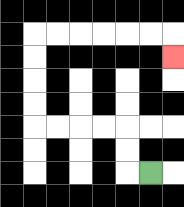{'start': '[6, 7]', 'end': '[7, 2]', 'path_directions': 'L,U,U,L,L,L,L,U,U,U,U,R,R,R,R,R,R,D', 'path_coordinates': '[[6, 7], [5, 7], [5, 6], [5, 5], [4, 5], [3, 5], [2, 5], [1, 5], [1, 4], [1, 3], [1, 2], [1, 1], [2, 1], [3, 1], [4, 1], [5, 1], [6, 1], [7, 1], [7, 2]]'}